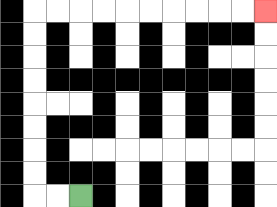{'start': '[3, 8]', 'end': '[11, 0]', 'path_directions': 'L,L,U,U,U,U,U,U,U,U,R,R,R,R,R,R,R,R,R,R', 'path_coordinates': '[[3, 8], [2, 8], [1, 8], [1, 7], [1, 6], [1, 5], [1, 4], [1, 3], [1, 2], [1, 1], [1, 0], [2, 0], [3, 0], [4, 0], [5, 0], [6, 0], [7, 0], [8, 0], [9, 0], [10, 0], [11, 0]]'}